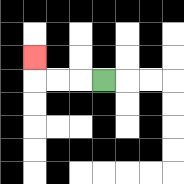{'start': '[4, 3]', 'end': '[1, 2]', 'path_directions': 'L,L,L,U', 'path_coordinates': '[[4, 3], [3, 3], [2, 3], [1, 3], [1, 2]]'}